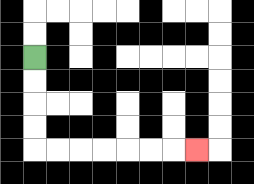{'start': '[1, 2]', 'end': '[8, 6]', 'path_directions': 'D,D,D,D,R,R,R,R,R,R,R', 'path_coordinates': '[[1, 2], [1, 3], [1, 4], [1, 5], [1, 6], [2, 6], [3, 6], [4, 6], [5, 6], [6, 6], [7, 6], [8, 6]]'}